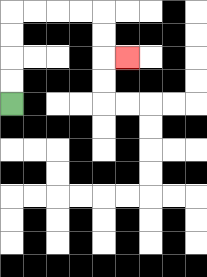{'start': '[0, 4]', 'end': '[5, 2]', 'path_directions': 'U,U,U,U,R,R,R,R,D,D,R', 'path_coordinates': '[[0, 4], [0, 3], [0, 2], [0, 1], [0, 0], [1, 0], [2, 0], [3, 0], [4, 0], [4, 1], [4, 2], [5, 2]]'}